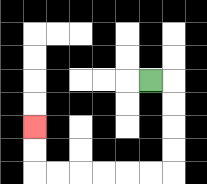{'start': '[6, 3]', 'end': '[1, 5]', 'path_directions': 'R,D,D,D,D,L,L,L,L,L,L,U,U', 'path_coordinates': '[[6, 3], [7, 3], [7, 4], [7, 5], [7, 6], [7, 7], [6, 7], [5, 7], [4, 7], [3, 7], [2, 7], [1, 7], [1, 6], [1, 5]]'}